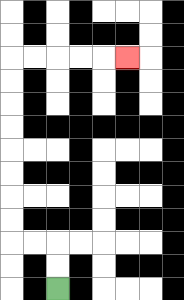{'start': '[2, 12]', 'end': '[5, 2]', 'path_directions': 'U,U,L,L,U,U,U,U,U,U,U,U,R,R,R,R,R', 'path_coordinates': '[[2, 12], [2, 11], [2, 10], [1, 10], [0, 10], [0, 9], [0, 8], [0, 7], [0, 6], [0, 5], [0, 4], [0, 3], [0, 2], [1, 2], [2, 2], [3, 2], [4, 2], [5, 2]]'}